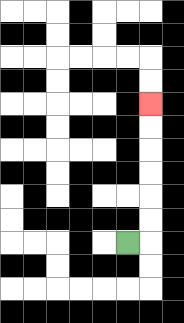{'start': '[5, 10]', 'end': '[6, 4]', 'path_directions': 'R,U,U,U,U,U,U', 'path_coordinates': '[[5, 10], [6, 10], [6, 9], [6, 8], [6, 7], [6, 6], [6, 5], [6, 4]]'}